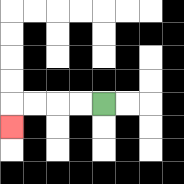{'start': '[4, 4]', 'end': '[0, 5]', 'path_directions': 'L,L,L,L,D', 'path_coordinates': '[[4, 4], [3, 4], [2, 4], [1, 4], [0, 4], [0, 5]]'}